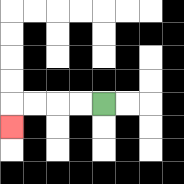{'start': '[4, 4]', 'end': '[0, 5]', 'path_directions': 'L,L,L,L,D', 'path_coordinates': '[[4, 4], [3, 4], [2, 4], [1, 4], [0, 4], [0, 5]]'}